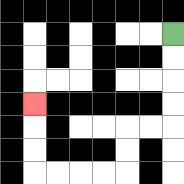{'start': '[7, 1]', 'end': '[1, 4]', 'path_directions': 'D,D,D,D,L,L,D,D,L,L,L,L,U,U,U', 'path_coordinates': '[[7, 1], [7, 2], [7, 3], [7, 4], [7, 5], [6, 5], [5, 5], [5, 6], [5, 7], [4, 7], [3, 7], [2, 7], [1, 7], [1, 6], [1, 5], [1, 4]]'}